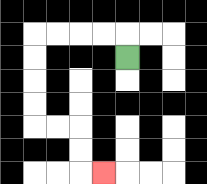{'start': '[5, 2]', 'end': '[4, 7]', 'path_directions': 'U,L,L,L,L,D,D,D,D,R,R,D,D,R', 'path_coordinates': '[[5, 2], [5, 1], [4, 1], [3, 1], [2, 1], [1, 1], [1, 2], [1, 3], [1, 4], [1, 5], [2, 5], [3, 5], [3, 6], [3, 7], [4, 7]]'}